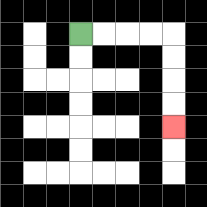{'start': '[3, 1]', 'end': '[7, 5]', 'path_directions': 'R,R,R,R,D,D,D,D', 'path_coordinates': '[[3, 1], [4, 1], [5, 1], [6, 1], [7, 1], [7, 2], [7, 3], [7, 4], [7, 5]]'}